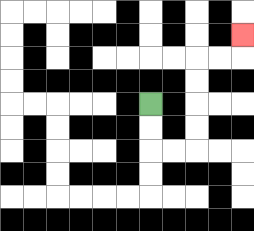{'start': '[6, 4]', 'end': '[10, 1]', 'path_directions': 'D,D,R,R,U,U,U,U,R,R,U', 'path_coordinates': '[[6, 4], [6, 5], [6, 6], [7, 6], [8, 6], [8, 5], [8, 4], [8, 3], [8, 2], [9, 2], [10, 2], [10, 1]]'}